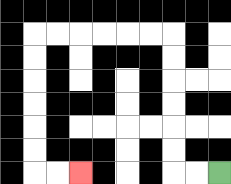{'start': '[9, 7]', 'end': '[3, 7]', 'path_directions': 'L,L,U,U,U,U,U,U,L,L,L,L,L,L,D,D,D,D,D,D,R,R', 'path_coordinates': '[[9, 7], [8, 7], [7, 7], [7, 6], [7, 5], [7, 4], [7, 3], [7, 2], [7, 1], [6, 1], [5, 1], [4, 1], [3, 1], [2, 1], [1, 1], [1, 2], [1, 3], [1, 4], [1, 5], [1, 6], [1, 7], [2, 7], [3, 7]]'}